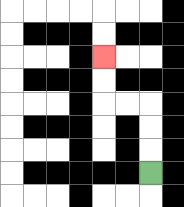{'start': '[6, 7]', 'end': '[4, 2]', 'path_directions': 'U,U,U,L,L,U,U', 'path_coordinates': '[[6, 7], [6, 6], [6, 5], [6, 4], [5, 4], [4, 4], [4, 3], [4, 2]]'}